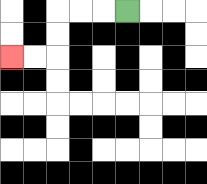{'start': '[5, 0]', 'end': '[0, 2]', 'path_directions': 'L,L,L,D,D,L,L', 'path_coordinates': '[[5, 0], [4, 0], [3, 0], [2, 0], [2, 1], [2, 2], [1, 2], [0, 2]]'}